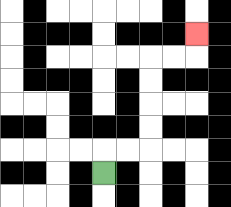{'start': '[4, 7]', 'end': '[8, 1]', 'path_directions': 'U,R,R,U,U,U,U,R,R,U', 'path_coordinates': '[[4, 7], [4, 6], [5, 6], [6, 6], [6, 5], [6, 4], [6, 3], [6, 2], [7, 2], [8, 2], [8, 1]]'}